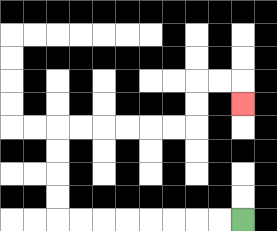{'start': '[10, 9]', 'end': '[10, 4]', 'path_directions': 'L,L,L,L,L,L,L,L,U,U,U,U,R,R,R,R,R,R,U,U,R,R,D', 'path_coordinates': '[[10, 9], [9, 9], [8, 9], [7, 9], [6, 9], [5, 9], [4, 9], [3, 9], [2, 9], [2, 8], [2, 7], [2, 6], [2, 5], [3, 5], [4, 5], [5, 5], [6, 5], [7, 5], [8, 5], [8, 4], [8, 3], [9, 3], [10, 3], [10, 4]]'}